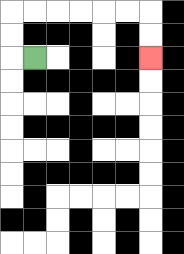{'start': '[1, 2]', 'end': '[6, 2]', 'path_directions': 'L,U,U,R,R,R,R,R,R,D,D', 'path_coordinates': '[[1, 2], [0, 2], [0, 1], [0, 0], [1, 0], [2, 0], [3, 0], [4, 0], [5, 0], [6, 0], [6, 1], [6, 2]]'}